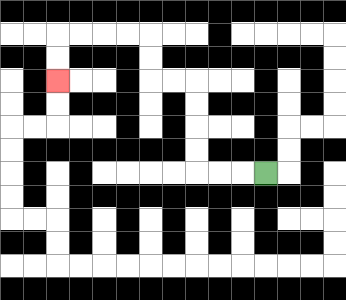{'start': '[11, 7]', 'end': '[2, 3]', 'path_directions': 'L,L,L,U,U,U,U,L,L,U,U,L,L,L,L,D,D', 'path_coordinates': '[[11, 7], [10, 7], [9, 7], [8, 7], [8, 6], [8, 5], [8, 4], [8, 3], [7, 3], [6, 3], [6, 2], [6, 1], [5, 1], [4, 1], [3, 1], [2, 1], [2, 2], [2, 3]]'}